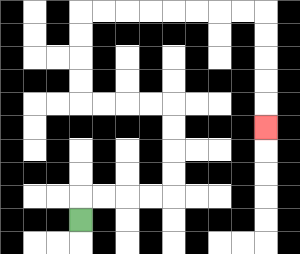{'start': '[3, 9]', 'end': '[11, 5]', 'path_directions': 'U,R,R,R,R,U,U,U,U,L,L,L,L,U,U,U,U,R,R,R,R,R,R,R,R,D,D,D,D,D', 'path_coordinates': '[[3, 9], [3, 8], [4, 8], [5, 8], [6, 8], [7, 8], [7, 7], [7, 6], [7, 5], [7, 4], [6, 4], [5, 4], [4, 4], [3, 4], [3, 3], [3, 2], [3, 1], [3, 0], [4, 0], [5, 0], [6, 0], [7, 0], [8, 0], [9, 0], [10, 0], [11, 0], [11, 1], [11, 2], [11, 3], [11, 4], [11, 5]]'}